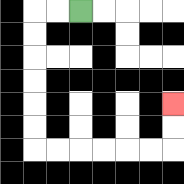{'start': '[3, 0]', 'end': '[7, 4]', 'path_directions': 'L,L,D,D,D,D,D,D,R,R,R,R,R,R,U,U', 'path_coordinates': '[[3, 0], [2, 0], [1, 0], [1, 1], [1, 2], [1, 3], [1, 4], [1, 5], [1, 6], [2, 6], [3, 6], [4, 6], [5, 6], [6, 6], [7, 6], [7, 5], [7, 4]]'}